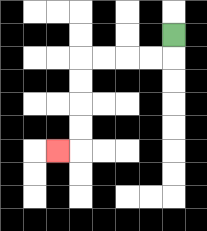{'start': '[7, 1]', 'end': '[2, 6]', 'path_directions': 'D,L,L,L,L,D,D,D,D,L', 'path_coordinates': '[[7, 1], [7, 2], [6, 2], [5, 2], [4, 2], [3, 2], [3, 3], [3, 4], [3, 5], [3, 6], [2, 6]]'}